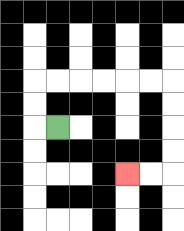{'start': '[2, 5]', 'end': '[5, 7]', 'path_directions': 'L,U,U,R,R,R,R,R,R,D,D,D,D,L,L', 'path_coordinates': '[[2, 5], [1, 5], [1, 4], [1, 3], [2, 3], [3, 3], [4, 3], [5, 3], [6, 3], [7, 3], [7, 4], [7, 5], [7, 6], [7, 7], [6, 7], [5, 7]]'}